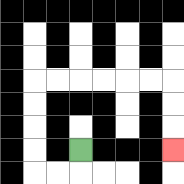{'start': '[3, 6]', 'end': '[7, 6]', 'path_directions': 'D,L,L,U,U,U,U,R,R,R,R,R,R,D,D,D', 'path_coordinates': '[[3, 6], [3, 7], [2, 7], [1, 7], [1, 6], [1, 5], [1, 4], [1, 3], [2, 3], [3, 3], [4, 3], [5, 3], [6, 3], [7, 3], [7, 4], [7, 5], [7, 6]]'}